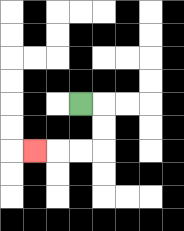{'start': '[3, 4]', 'end': '[1, 6]', 'path_directions': 'R,D,D,L,L,L', 'path_coordinates': '[[3, 4], [4, 4], [4, 5], [4, 6], [3, 6], [2, 6], [1, 6]]'}